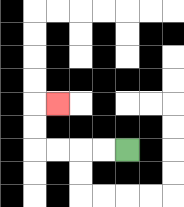{'start': '[5, 6]', 'end': '[2, 4]', 'path_directions': 'L,L,L,L,U,U,R', 'path_coordinates': '[[5, 6], [4, 6], [3, 6], [2, 6], [1, 6], [1, 5], [1, 4], [2, 4]]'}